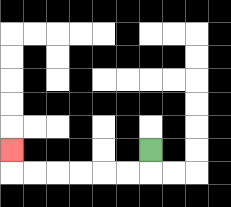{'start': '[6, 6]', 'end': '[0, 6]', 'path_directions': 'D,L,L,L,L,L,L,U', 'path_coordinates': '[[6, 6], [6, 7], [5, 7], [4, 7], [3, 7], [2, 7], [1, 7], [0, 7], [0, 6]]'}